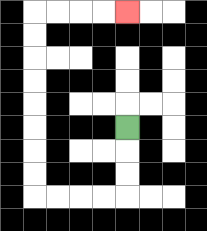{'start': '[5, 5]', 'end': '[5, 0]', 'path_directions': 'D,D,D,L,L,L,L,U,U,U,U,U,U,U,U,R,R,R,R', 'path_coordinates': '[[5, 5], [5, 6], [5, 7], [5, 8], [4, 8], [3, 8], [2, 8], [1, 8], [1, 7], [1, 6], [1, 5], [1, 4], [1, 3], [1, 2], [1, 1], [1, 0], [2, 0], [3, 0], [4, 0], [5, 0]]'}